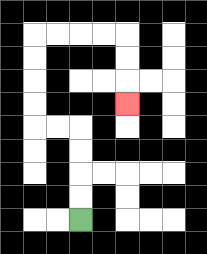{'start': '[3, 9]', 'end': '[5, 4]', 'path_directions': 'U,U,U,U,L,L,U,U,U,U,R,R,R,R,D,D,D', 'path_coordinates': '[[3, 9], [3, 8], [3, 7], [3, 6], [3, 5], [2, 5], [1, 5], [1, 4], [1, 3], [1, 2], [1, 1], [2, 1], [3, 1], [4, 1], [5, 1], [5, 2], [5, 3], [5, 4]]'}